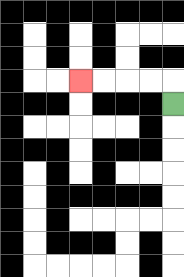{'start': '[7, 4]', 'end': '[3, 3]', 'path_directions': 'U,L,L,L,L', 'path_coordinates': '[[7, 4], [7, 3], [6, 3], [5, 3], [4, 3], [3, 3]]'}